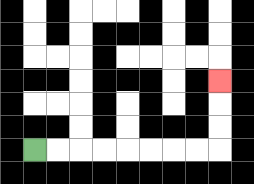{'start': '[1, 6]', 'end': '[9, 3]', 'path_directions': 'R,R,R,R,R,R,R,R,U,U,U', 'path_coordinates': '[[1, 6], [2, 6], [3, 6], [4, 6], [5, 6], [6, 6], [7, 6], [8, 6], [9, 6], [9, 5], [9, 4], [9, 3]]'}